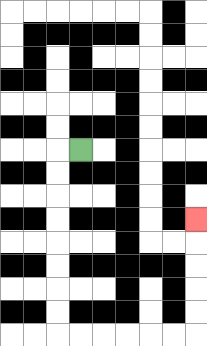{'start': '[3, 6]', 'end': '[8, 9]', 'path_directions': 'L,D,D,D,D,D,D,D,D,R,R,R,R,R,R,U,U,U,U,U', 'path_coordinates': '[[3, 6], [2, 6], [2, 7], [2, 8], [2, 9], [2, 10], [2, 11], [2, 12], [2, 13], [2, 14], [3, 14], [4, 14], [5, 14], [6, 14], [7, 14], [8, 14], [8, 13], [8, 12], [8, 11], [8, 10], [8, 9]]'}